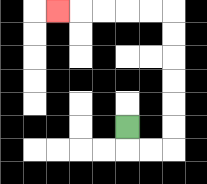{'start': '[5, 5]', 'end': '[2, 0]', 'path_directions': 'D,R,R,U,U,U,U,U,U,L,L,L,L,L', 'path_coordinates': '[[5, 5], [5, 6], [6, 6], [7, 6], [7, 5], [7, 4], [7, 3], [7, 2], [7, 1], [7, 0], [6, 0], [5, 0], [4, 0], [3, 0], [2, 0]]'}